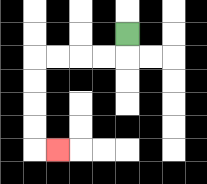{'start': '[5, 1]', 'end': '[2, 6]', 'path_directions': 'D,L,L,L,L,D,D,D,D,R', 'path_coordinates': '[[5, 1], [5, 2], [4, 2], [3, 2], [2, 2], [1, 2], [1, 3], [1, 4], [1, 5], [1, 6], [2, 6]]'}